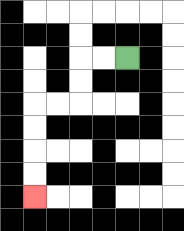{'start': '[5, 2]', 'end': '[1, 8]', 'path_directions': 'L,L,D,D,L,L,D,D,D,D', 'path_coordinates': '[[5, 2], [4, 2], [3, 2], [3, 3], [3, 4], [2, 4], [1, 4], [1, 5], [1, 6], [1, 7], [1, 8]]'}